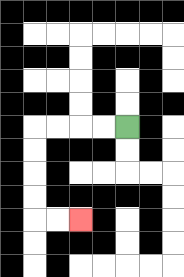{'start': '[5, 5]', 'end': '[3, 9]', 'path_directions': 'L,L,L,L,D,D,D,D,R,R', 'path_coordinates': '[[5, 5], [4, 5], [3, 5], [2, 5], [1, 5], [1, 6], [1, 7], [1, 8], [1, 9], [2, 9], [3, 9]]'}